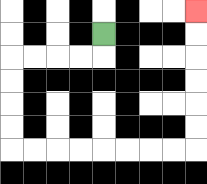{'start': '[4, 1]', 'end': '[8, 0]', 'path_directions': 'D,L,L,L,L,D,D,D,D,R,R,R,R,R,R,R,R,U,U,U,U,U,U', 'path_coordinates': '[[4, 1], [4, 2], [3, 2], [2, 2], [1, 2], [0, 2], [0, 3], [0, 4], [0, 5], [0, 6], [1, 6], [2, 6], [3, 6], [4, 6], [5, 6], [6, 6], [7, 6], [8, 6], [8, 5], [8, 4], [8, 3], [8, 2], [8, 1], [8, 0]]'}